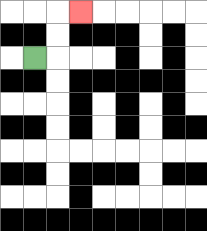{'start': '[1, 2]', 'end': '[3, 0]', 'path_directions': 'R,U,U,R', 'path_coordinates': '[[1, 2], [2, 2], [2, 1], [2, 0], [3, 0]]'}